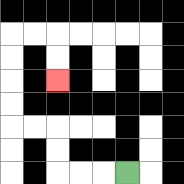{'start': '[5, 7]', 'end': '[2, 3]', 'path_directions': 'L,L,L,U,U,L,L,U,U,U,U,R,R,D,D', 'path_coordinates': '[[5, 7], [4, 7], [3, 7], [2, 7], [2, 6], [2, 5], [1, 5], [0, 5], [0, 4], [0, 3], [0, 2], [0, 1], [1, 1], [2, 1], [2, 2], [2, 3]]'}